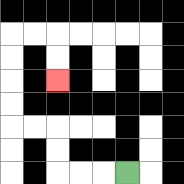{'start': '[5, 7]', 'end': '[2, 3]', 'path_directions': 'L,L,L,U,U,L,L,U,U,U,U,R,R,D,D', 'path_coordinates': '[[5, 7], [4, 7], [3, 7], [2, 7], [2, 6], [2, 5], [1, 5], [0, 5], [0, 4], [0, 3], [0, 2], [0, 1], [1, 1], [2, 1], [2, 2], [2, 3]]'}